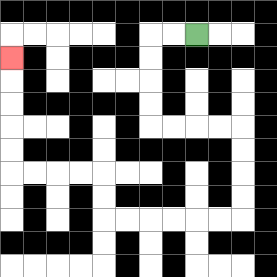{'start': '[8, 1]', 'end': '[0, 2]', 'path_directions': 'L,L,D,D,D,D,R,R,R,R,D,D,D,D,L,L,L,L,L,L,U,U,L,L,L,L,U,U,U,U,U', 'path_coordinates': '[[8, 1], [7, 1], [6, 1], [6, 2], [6, 3], [6, 4], [6, 5], [7, 5], [8, 5], [9, 5], [10, 5], [10, 6], [10, 7], [10, 8], [10, 9], [9, 9], [8, 9], [7, 9], [6, 9], [5, 9], [4, 9], [4, 8], [4, 7], [3, 7], [2, 7], [1, 7], [0, 7], [0, 6], [0, 5], [0, 4], [0, 3], [0, 2]]'}